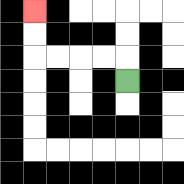{'start': '[5, 3]', 'end': '[1, 0]', 'path_directions': 'U,L,L,L,L,U,U', 'path_coordinates': '[[5, 3], [5, 2], [4, 2], [3, 2], [2, 2], [1, 2], [1, 1], [1, 0]]'}